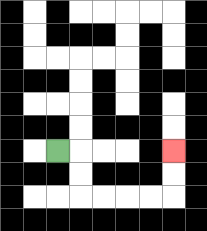{'start': '[2, 6]', 'end': '[7, 6]', 'path_directions': 'R,D,D,R,R,R,R,U,U', 'path_coordinates': '[[2, 6], [3, 6], [3, 7], [3, 8], [4, 8], [5, 8], [6, 8], [7, 8], [7, 7], [7, 6]]'}